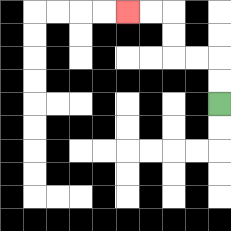{'start': '[9, 4]', 'end': '[5, 0]', 'path_directions': 'U,U,L,L,U,U,L,L', 'path_coordinates': '[[9, 4], [9, 3], [9, 2], [8, 2], [7, 2], [7, 1], [7, 0], [6, 0], [5, 0]]'}